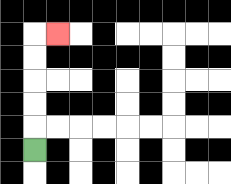{'start': '[1, 6]', 'end': '[2, 1]', 'path_directions': 'U,U,U,U,U,R', 'path_coordinates': '[[1, 6], [1, 5], [1, 4], [1, 3], [1, 2], [1, 1], [2, 1]]'}